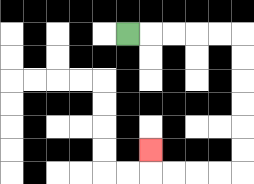{'start': '[5, 1]', 'end': '[6, 6]', 'path_directions': 'R,R,R,R,R,D,D,D,D,D,D,L,L,L,L,U', 'path_coordinates': '[[5, 1], [6, 1], [7, 1], [8, 1], [9, 1], [10, 1], [10, 2], [10, 3], [10, 4], [10, 5], [10, 6], [10, 7], [9, 7], [8, 7], [7, 7], [6, 7], [6, 6]]'}